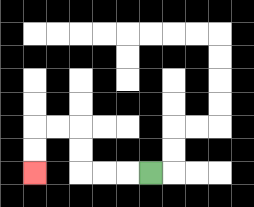{'start': '[6, 7]', 'end': '[1, 7]', 'path_directions': 'L,L,L,U,U,L,L,D,D', 'path_coordinates': '[[6, 7], [5, 7], [4, 7], [3, 7], [3, 6], [3, 5], [2, 5], [1, 5], [1, 6], [1, 7]]'}